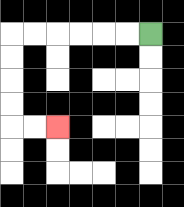{'start': '[6, 1]', 'end': '[2, 5]', 'path_directions': 'L,L,L,L,L,L,D,D,D,D,R,R', 'path_coordinates': '[[6, 1], [5, 1], [4, 1], [3, 1], [2, 1], [1, 1], [0, 1], [0, 2], [0, 3], [0, 4], [0, 5], [1, 5], [2, 5]]'}